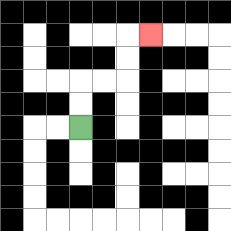{'start': '[3, 5]', 'end': '[6, 1]', 'path_directions': 'U,U,R,R,U,U,R', 'path_coordinates': '[[3, 5], [3, 4], [3, 3], [4, 3], [5, 3], [5, 2], [5, 1], [6, 1]]'}